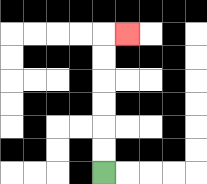{'start': '[4, 7]', 'end': '[5, 1]', 'path_directions': 'U,U,U,U,U,U,R', 'path_coordinates': '[[4, 7], [4, 6], [4, 5], [4, 4], [4, 3], [4, 2], [4, 1], [5, 1]]'}